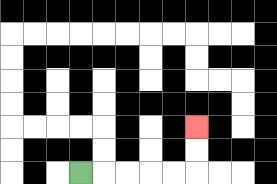{'start': '[3, 7]', 'end': '[8, 5]', 'path_directions': 'R,R,R,R,R,U,U', 'path_coordinates': '[[3, 7], [4, 7], [5, 7], [6, 7], [7, 7], [8, 7], [8, 6], [8, 5]]'}